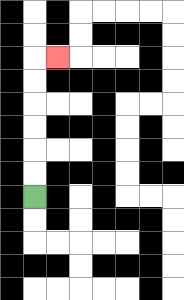{'start': '[1, 8]', 'end': '[2, 2]', 'path_directions': 'U,U,U,U,U,U,R', 'path_coordinates': '[[1, 8], [1, 7], [1, 6], [1, 5], [1, 4], [1, 3], [1, 2], [2, 2]]'}